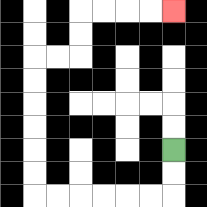{'start': '[7, 6]', 'end': '[7, 0]', 'path_directions': 'D,D,L,L,L,L,L,L,U,U,U,U,U,U,R,R,U,U,R,R,R,R', 'path_coordinates': '[[7, 6], [7, 7], [7, 8], [6, 8], [5, 8], [4, 8], [3, 8], [2, 8], [1, 8], [1, 7], [1, 6], [1, 5], [1, 4], [1, 3], [1, 2], [2, 2], [3, 2], [3, 1], [3, 0], [4, 0], [5, 0], [6, 0], [7, 0]]'}